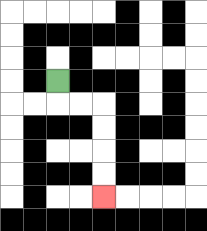{'start': '[2, 3]', 'end': '[4, 8]', 'path_directions': 'D,R,R,D,D,D,D', 'path_coordinates': '[[2, 3], [2, 4], [3, 4], [4, 4], [4, 5], [4, 6], [4, 7], [4, 8]]'}